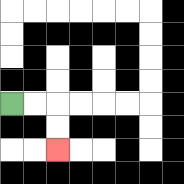{'start': '[0, 4]', 'end': '[2, 6]', 'path_directions': 'R,R,D,D', 'path_coordinates': '[[0, 4], [1, 4], [2, 4], [2, 5], [2, 6]]'}